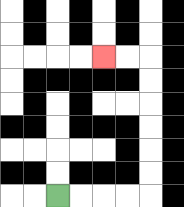{'start': '[2, 8]', 'end': '[4, 2]', 'path_directions': 'R,R,R,R,U,U,U,U,U,U,L,L', 'path_coordinates': '[[2, 8], [3, 8], [4, 8], [5, 8], [6, 8], [6, 7], [6, 6], [6, 5], [6, 4], [6, 3], [6, 2], [5, 2], [4, 2]]'}